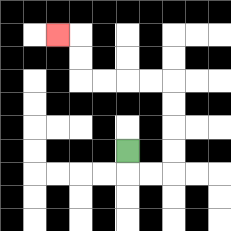{'start': '[5, 6]', 'end': '[2, 1]', 'path_directions': 'D,R,R,U,U,U,U,L,L,L,L,U,U,L', 'path_coordinates': '[[5, 6], [5, 7], [6, 7], [7, 7], [7, 6], [7, 5], [7, 4], [7, 3], [6, 3], [5, 3], [4, 3], [3, 3], [3, 2], [3, 1], [2, 1]]'}